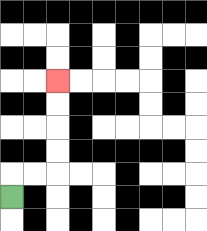{'start': '[0, 8]', 'end': '[2, 3]', 'path_directions': 'U,R,R,U,U,U,U', 'path_coordinates': '[[0, 8], [0, 7], [1, 7], [2, 7], [2, 6], [2, 5], [2, 4], [2, 3]]'}